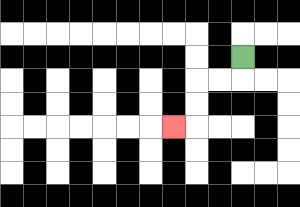{'start': '[10, 2]', 'end': '[7, 5]', 'path_directions': 'D,L,L,D,D,L', 'path_coordinates': '[[10, 2], [10, 3], [9, 3], [8, 3], [8, 4], [8, 5], [7, 5]]'}